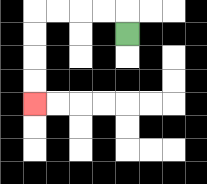{'start': '[5, 1]', 'end': '[1, 4]', 'path_directions': 'U,L,L,L,L,D,D,D,D', 'path_coordinates': '[[5, 1], [5, 0], [4, 0], [3, 0], [2, 0], [1, 0], [1, 1], [1, 2], [1, 3], [1, 4]]'}